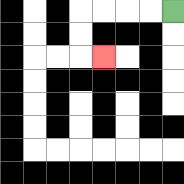{'start': '[7, 0]', 'end': '[4, 2]', 'path_directions': 'L,L,L,L,D,D,R', 'path_coordinates': '[[7, 0], [6, 0], [5, 0], [4, 0], [3, 0], [3, 1], [3, 2], [4, 2]]'}